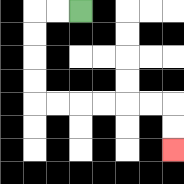{'start': '[3, 0]', 'end': '[7, 6]', 'path_directions': 'L,L,D,D,D,D,R,R,R,R,R,R,D,D', 'path_coordinates': '[[3, 0], [2, 0], [1, 0], [1, 1], [1, 2], [1, 3], [1, 4], [2, 4], [3, 4], [4, 4], [5, 4], [6, 4], [7, 4], [7, 5], [7, 6]]'}